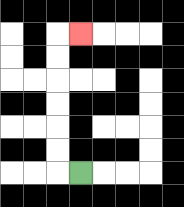{'start': '[3, 7]', 'end': '[3, 1]', 'path_directions': 'L,U,U,U,U,U,U,R', 'path_coordinates': '[[3, 7], [2, 7], [2, 6], [2, 5], [2, 4], [2, 3], [2, 2], [2, 1], [3, 1]]'}